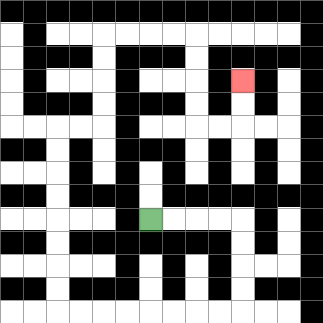{'start': '[6, 9]', 'end': '[10, 3]', 'path_directions': 'R,R,R,R,D,D,D,D,L,L,L,L,L,L,L,L,U,U,U,U,U,U,U,U,R,R,U,U,U,U,R,R,R,R,D,D,D,D,R,R,U,U', 'path_coordinates': '[[6, 9], [7, 9], [8, 9], [9, 9], [10, 9], [10, 10], [10, 11], [10, 12], [10, 13], [9, 13], [8, 13], [7, 13], [6, 13], [5, 13], [4, 13], [3, 13], [2, 13], [2, 12], [2, 11], [2, 10], [2, 9], [2, 8], [2, 7], [2, 6], [2, 5], [3, 5], [4, 5], [4, 4], [4, 3], [4, 2], [4, 1], [5, 1], [6, 1], [7, 1], [8, 1], [8, 2], [8, 3], [8, 4], [8, 5], [9, 5], [10, 5], [10, 4], [10, 3]]'}